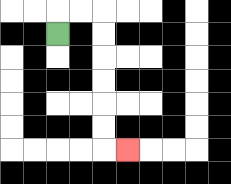{'start': '[2, 1]', 'end': '[5, 6]', 'path_directions': 'U,R,R,D,D,D,D,D,D,R', 'path_coordinates': '[[2, 1], [2, 0], [3, 0], [4, 0], [4, 1], [4, 2], [4, 3], [4, 4], [4, 5], [4, 6], [5, 6]]'}